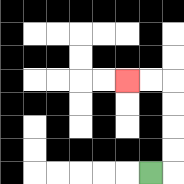{'start': '[6, 7]', 'end': '[5, 3]', 'path_directions': 'R,U,U,U,U,L,L', 'path_coordinates': '[[6, 7], [7, 7], [7, 6], [7, 5], [7, 4], [7, 3], [6, 3], [5, 3]]'}